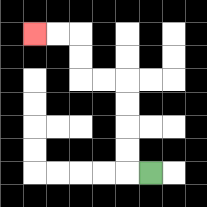{'start': '[6, 7]', 'end': '[1, 1]', 'path_directions': 'L,U,U,U,U,L,L,U,U,L,L', 'path_coordinates': '[[6, 7], [5, 7], [5, 6], [5, 5], [5, 4], [5, 3], [4, 3], [3, 3], [3, 2], [3, 1], [2, 1], [1, 1]]'}